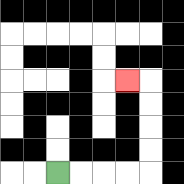{'start': '[2, 7]', 'end': '[5, 3]', 'path_directions': 'R,R,R,R,U,U,U,U,L', 'path_coordinates': '[[2, 7], [3, 7], [4, 7], [5, 7], [6, 7], [6, 6], [6, 5], [6, 4], [6, 3], [5, 3]]'}